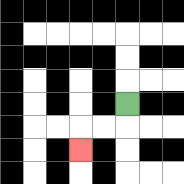{'start': '[5, 4]', 'end': '[3, 6]', 'path_directions': 'D,L,L,D', 'path_coordinates': '[[5, 4], [5, 5], [4, 5], [3, 5], [3, 6]]'}